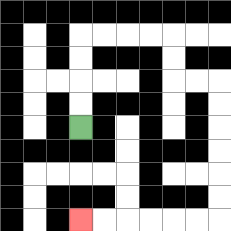{'start': '[3, 5]', 'end': '[3, 9]', 'path_directions': 'U,U,U,U,R,R,R,R,D,D,R,R,D,D,D,D,D,D,L,L,L,L,L,L', 'path_coordinates': '[[3, 5], [3, 4], [3, 3], [3, 2], [3, 1], [4, 1], [5, 1], [6, 1], [7, 1], [7, 2], [7, 3], [8, 3], [9, 3], [9, 4], [9, 5], [9, 6], [9, 7], [9, 8], [9, 9], [8, 9], [7, 9], [6, 9], [5, 9], [4, 9], [3, 9]]'}